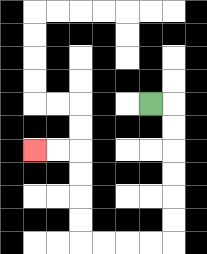{'start': '[6, 4]', 'end': '[1, 6]', 'path_directions': 'R,D,D,D,D,D,D,L,L,L,L,U,U,U,U,L,L', 'path_coordinates': '[[6, 4], [7, 4], [7, 5], [7, 6], [7, 7], [7, 8], [7, 9], [7, 10], [6, 10], [5, 10], [4, 10], [3, 10], [3, 9], [3, 8], [3, 7], [3, 6], [2, 6], [1, 6]]'}